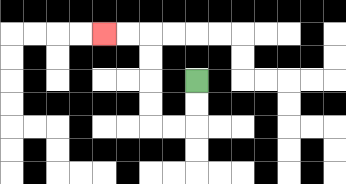{'start': '[8, 3]', 'end': '[4, 1]', 'path_directions': 'D,D,L,L,U,U,U,U,L,L', 'path_coordinates': '[[8, 3], [8, 4], [8, 5], [7, 5], [6, 5], [6, 4], [6, 3], [6, 2], [6, 1], [5, 1], [4, 1]]'}